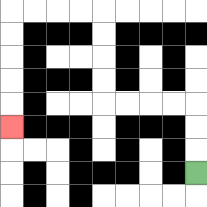{'start': '[8, 7]', 'end': '[0, 5]', 'path_directions': 'U,U,U,L,L,L,L,U,U,U,U,L,L,L,L,D,D,D,D,D', 'path_coordinates': '[[8, 7], [8, 6], [8, 5], [8, 4], [7, 4], [6, 4], [5, 4], [4, 4], [4, 3], [4, 2], [4, 1], [4, 0], [3, 0], [2, 0], [1, 0], [0, 0], [0, 1], [0, 2], [0, 3], [0, 4], [0, 5]]'}